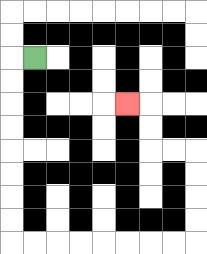{'start': '[1, 2]', 'end': '[5, 4]', 'path_directions': 'L,D,D,D,D,D,D,D,D,R,R,R,R,R,R,R,R,U,U,U,U,L,L,U,U,L', 'path_coordinates': '[[1, 2], [0, 2], [0, 3], [0, 4], [0, 5], [0, 6], [0, 7], [0, 8], [0, 9], [0, 10], [1, 10], [2, 10], [3, 10], [4, 10], [5, 10], [6, 10], [7, 10], [8, 10], [8, 9], [8, 8], [8, 7], [8, 6], [7, 6], [6, 6], [6, 5], [6, 4], [5, 4]]'}